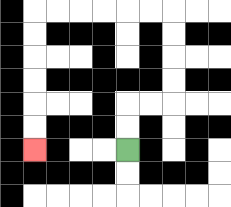{'start': '[5, 6]', 'end': '[1, 6]', 'path_directions': 'U,U,R,R,U,U,U,U,L,L,L,L,L,L,D,D,D,D,D,D', 'path_coordinates': '[[5, 6], [5, 5], [5, 4], [6, 4], [7, 4], [7, 3], [7, 2], [7, 1], [7, 0], [6, 0], [5, 0], [4, 0], [3, 0], [2, 0], [1, 0], [1, 1], [1, 2], [1, 3], [1, 4], [1, 5], [1, 6]]'}